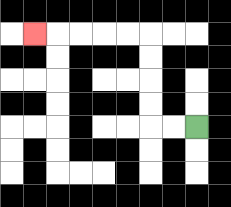{'start': '[8, 5]', 'end': '[1, 1]', 'path_directions': 'L,L,U,U,U,U,L,L,L,L,L', 'path_coordinates': '[[8, 5], [7, 5], [6, 5], [6, 4], [6, 3], [6, 2], [6, 1], [5, 1], [4, 1], [3, 1], [2, 1], [1, 1]]'}